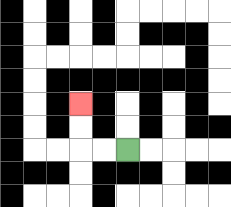{'start': '[5, 6]', 'end': '[3, 4]', 'path_directions': 'L,L,U,U', 'path_coordinates': '[[5, 6], [4, 6], [3, 6], [3, 5], [3, 4]]'}